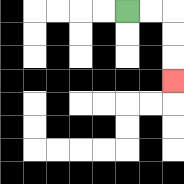{'start': '[5, 0]', 'end': '[7, 3]', 'path_directions': 'R,R,D,D,D', 'path_coordinates': '[[5, 0], [6, 0], [7, 0], [7, 1], [7, 2], [7, 3]]'}